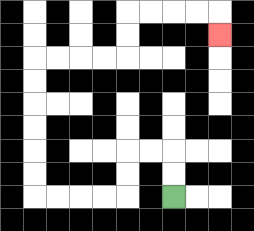{'start': '[7, 8]', 'end': '[9, 1]', 'path_directions': 'U,U,L,L,D,D,L,L,L,L,U,U,U,U,U,U,R,R,R,R,U,U,R,R,R,R,D', 'path_coordinates': '[[7, 8], [7, 7], [7, 6], [6, 6], [5, 6], [5, 7], [5, 8], [4, 8], [3, 8], [2, 8], [1, 8], [1, 7], [1, 6], [1, 5], [1, 4], [1, 3], [1, 2], [2, 2], [3, 2], [4, 2], [5, 2], [5, 1], [5, 0], [6, 0], [7, 0], [8, 0], [9, 0], [9, 1]]'}